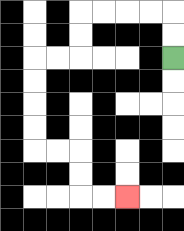{'start': '[7, 2]', 'end': '[5, 8]', 'path_directions': 'U,U,L,L,L,L,D,D,L,L,D,D,D,D,R,R,D,D,R,R', 'path_coordinates': '[[7, 2], [7, 1], [7, 0], [6, 0], [5, 0], [4, 0], [3, 0], [3, 1], [3, 2], [2, 2], [1, 2], [1, 3], [1, 4], [1, 5], [1, 6], [2, 6], [3, 6], [3, 7], [3, 8], [4, 8], [5, 8]]'}